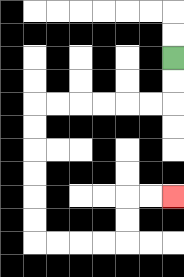{'start': '[7, 2]', 'end': '[7, 8]', 'path_directions': 'D,D,L,L,L,L,L,L,D,D,D,D,D,D,R,R,R,R,U,U,R,R', 'path_coordinates': '[[7, 2], [7, 3], [7, 4], [6, 4], [5, 4], [4, 4], [3, 4], [2, 4], [1, 4], [1, 5], [1, 6], [1, 7], [1, 8], [1, 9], [1, 10], [2, 10], [3, 10], [4, 10], [5, 10], [5, 9], [5, 8], [6, 8], [7, 8]]'}